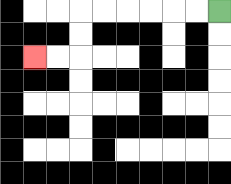{'start': '[9, 0]', 'end': '[1, 2]', 'path_directions': 'L,L,L,L,L,L,D,D,L,L', 'path_coordinates': '[[9, 0], [8, 0], [7, 0], [6, 0], [5, 0], [4, 0], [3, 0], [3, 1], [3, 2], [2, 2], [1, 2]]'}